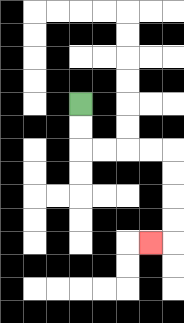{'start': '[3, 4]', 'end': '[6, 10]', 'path_directions': 'D,D,R,R,R,R,D,D,D,D,L', 'path_coordinates': '[[3, 4], [3, 5], [3, 6], [4, 6], [5, 6], [6, 6], [7, 6], [7, 7], [7, 8], [7, 9], [7, 10], [6, 10]]'}